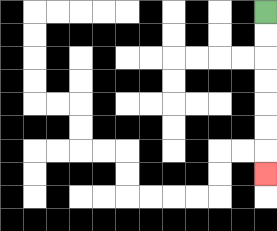{'start': '[11, 0]', 'end': '[11, 7]', 'path_directions': 'D,D,D,D,D,D,D', 'path_coordinates': '[[11, 0], [11, 1], [11, 2], [11, 3], [11, 4], [11, 5], [11, 6], [11, 7]]'}